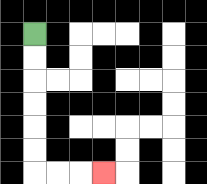{'start': '[1, 1]', 'end': '[4, 7]', 'path_directions': 'D,D,D,D,D,D,R,R,R', 'path_coordinates': '[[1, 1], [1, 2], [1, 3], [1, 4], [1, 5], [1, 6], [1, 7], [2, 7], [3, 7], [4, 7]]'}